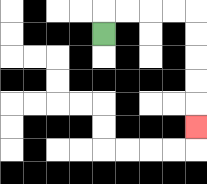{'start': '[4, 1]', 'end': '[8, 5]', 'path_directions': 'U,R,R,R,R,D,D,D,D,D', 'path_coordinates': '[[4, 1], [4, 0], [5, 0], [6, 0], [7, 0], [8, 0], [8, 1], [8, 2], [8, 3], [8, 4], [8, 5]]'}